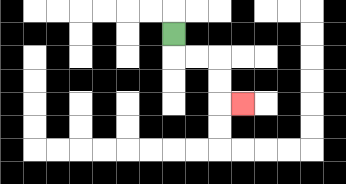{'start': '[7, 1]', 'end': '[10, 4]', 'path_directions': 'D,R,R,D,D,R', 'path_coordinates': '[[7, 1], [7, 2], [8, 2], [9, 2], [9, 3], [9, 4], [10, 4]]'}